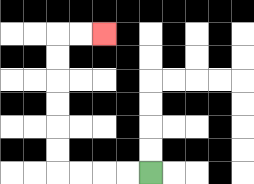{'start': '[6, 7]', 'end': '[4, 1]', 'path_directions': 'L,L,L,L,U,U,U,U,U,U,R,R', 'path_coordinates': '[[6, 7], [5, 7], [4, 7], [3, 7], [2, 7], [2, 6], [2, 5], [2, 4], [2, 3], [2, 2], [2, 1], [3, 1], [4, 1]]'}